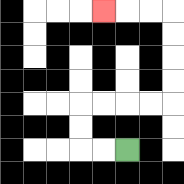{'start': '[5, 6]', 'end': '[4, 0]', 'path_directions': 'L,L,U,U,R,R,R,R,U,U,U,U,L,L,L', 'path_coordinates': '[[5, 6], [4, 6], [3, 6], [3, 5], [3, 4], [4, 4], [5, 4], [6, 4], [7, 4], [7, 3], [7, 2], [7, 1], [7, 0], [6, 0], [5, 0], [4, 0]]'}